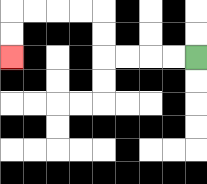{'start': '[8, 2]', 'end': '[0, 2]', 'path_directions': 'L,L,L,L,U,U,L,L,L,L,D,D', 'path_coordinates': '[[8, 2], [7, 2], [6, 2], [5, 2], [4, 2], [4, 1], [4, 0], [3, 0], [2, 0], [1, 0], [0, 0], [0, 1], [0, 2]]'}